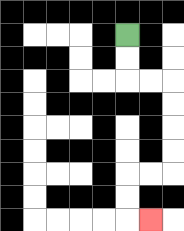{'start': '[5, 1]', 'end': '[6, 9]', 'path_directions': 'D,D,R,R,D,D,D,D,L,L,D,D,R', 'path_coordinates': '[[5, 1], [5, 2], [5, 3], [6, 3], [7, 3], [7, 4], [7, 5], [7, 6], [7, 7], [6, 7], [5, 7], [5, 8], [5, 9], [6, 9]]'}